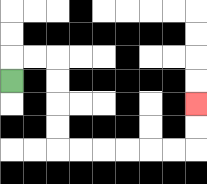{'start': '[0, 3]', 'end': '[8, 4]', 'path_directions': 'U,R,R,D,D,D,D,R,R,R,R,R,R,U,U', 'path_coordinates': '[[0, 3], [0, 2], [1, 2], [2, 2], [2, 3], [2, 4], [2, 5], [2, 6], [3, 6], [4, 6], [5, 6], [6, 6], [7, 6], [8, 6], [8, 5], [8, 4]]'}